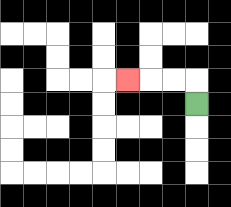{'start': '[8, 4]', 'end': '[5, 3]', 'path_directions': 'U,L,L,L', 'path_coordinates': '[[8, 4], [8, 3], [7, 3], [6, 3], [5, 3]]'}